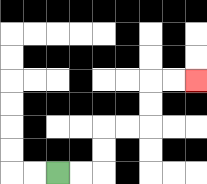{'start': '[2, 7]', 'end': '[8, 3]', 'path_directions': 'R,R,U,U,R,R,U,U,R,R', 'path_coordinates': '[[2, 7], [3, 7], [4, 7], [4, 6], [4, 5], [5, 5], [6, 5], [6, 4], [6, 3], [7, 3], [8, 3]]'}